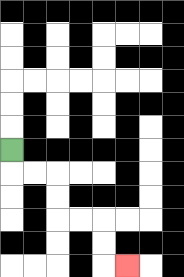{'start': '[0, 6]', 'end': '[5, 11]', 'path_directions': 'D,R,R,D,D,R,R,D,D,R', 'path_coordinates': '[[0, 6], [0, 7], [1, 7], [2, 7], [2, 8], [2, 9], [3, 9], [4, 9], [4, 10], [4, 11], [5, 11]]'}